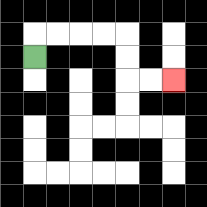{'start': '[1, 2]', 'end': '[7, 3]', 'path_directions': 'U,R,R,R,R,D,D,R,R', 'path_coordinates': '[[1, 2], [1, 1], [2, 1], [3, 1], [4, 1], [5, 1], [5, 2], [5, 3], [6, 3], [7, 3]]'}